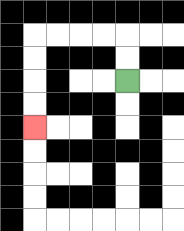{'start': '[5, 3]', 'end': '[1, 5]', 'path_directions': 'U,U,L,L,L,L,D,D,D,D', 'path_coordinates': '[[5, 3], [5, 2], [5, 1], [4, 1], [3, 1], [2, 1], [1, 1], [1, 2], [1, 3], [1, 4], [1, 5]]'}